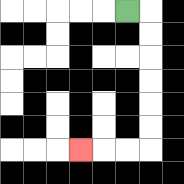{'start': '[5, 0]', 'end': '[3, 6]', 'path_directions': 'R,D,D,D,D,D,D,L,L,L', 'path_coordinates': '[[5, 0], [6, 0], [6, 1], [6, 2], [6, 3], [6, 4], [6, 5], [6, 6], [5, 6], [4, 6], [3, 6]]'}